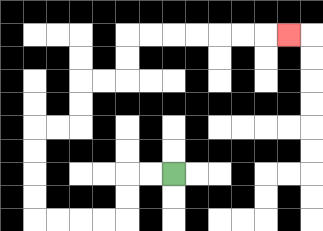{'start': '[7, 7]', 'end': '[12, 1]', 'path_directions': 'L,L,D,D,L,L,L,L,U,U,U,U,R,R,U,U,R,R,U,U,R,R,R,R,R,R,R', 'path_coordinates': '[[7, 7], [6, 7], [5, 7], [5, 8], [5, 9], [4, 9], [3, 9], [2, 9], [1, 9], [1, 8], [1, 7], [1, 6], [1, 5], [2, 5], [3, 5], [3, 4], [3, 3], [4, 3], [5, 3], [5, 2], [5, 1], [6, 1], [7, 1], [8, 1], [9, 1], [10, 1], [11, 1], [12, 1]]'}